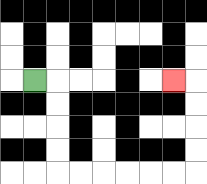{'start': '[1, 3]', 'end': '[7, 3]', 'path_directions': 'R,D,D,D,D,R,R,R,R,R,R,U,U,U,U,L', 'path_coordinates': '[[1, 3], [2, 3], [2, 4], [2, 5], [2, 6], [2, 7], [3, 7], [4, 7], [5, 7], [6, 7], [7, 7], [8, 7], [8, 6], [8, 5], [8, 4], [8, 3], [7, 3]]'}